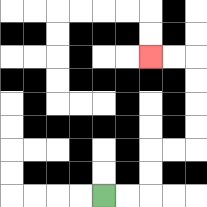{'start': '[4, 8]', 'end': '[6, 2]', 'path_directions': 'R,R,U,U,R,R,U,U,U,U,L,L', 'path_coordinates': '[[4, 8], [5, 8], [6, 8], [6, 7], [6, 6], [7, 6], [8, 6], [8, 5], [8, 4], [8, 3], [8, 2], [7, 2], [6, 2]]'}